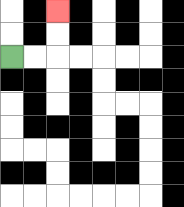{'start': '[0, 2]', 'end': '[2, 0]', 'path_directions': 'R,R,U,U', 'path_coordinates': '[[0, 2], [1, 2], [2, 2], [2, 1], [2, 0]]'}